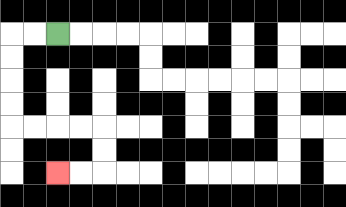{'start': '[2, 1]', 'end': '[2, 7]', 'path_directions': 'L,L,D,D,D,D,R,R,R,R,D,D,L,L', 'path_coordinates': '[[2, 1], [1, 1], [0, 1], [0, 2], [0, 3], [0, 4], [0, 5], [1, 5], [2, 5], [3, 5], [4, 5], [4, 6], [4, 7], [3, 7], [2, 7]]'}